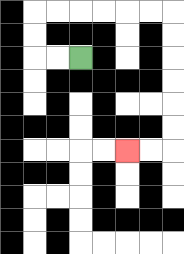{'start': '[3, 2]', 'end': '[5, 6]', 'path_directions': 'L,L,U,U,R,R,R,R,R,R,D,D,D,D,D,D,L,L', 'path_coordinates': '[[3, 2], [2, 2], [1, 2], [1, 1], [1, 0], [2, 0], [3, 0], [4, 0], [5, 0], [6, 0], [7, 0], [7, 1], [7, 2], [7, 3], [7, 4], [7, 5], [7, 6], [6, 6], [5, 6]]'}